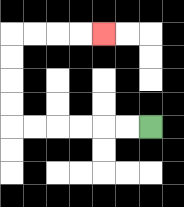{'start': '[6, 5]', 'end': '[4, 1]', 'path_directions': 'L,L,L,L,L,L,U,U,U,U,R,R,R,R', 'path_coordinates': '[[6, 5], [5, 5], [4, 5], [3, 5], [2, 5], [1, 5], [0, 5], [0, 4], [0, 3], [0, 2], [0, 1], [1, 1], [2, 1], [3, 1], [4, 1]]'}